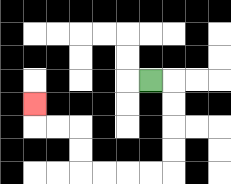{'start': '[6, 3]', 'end': '[1, 4]', 'path_directions': 'R,D,D,D,D,L,L,L,L,U,U,L,L,U', 'path_coordinates': '[[6, 3], [7, 3], [7, 4], [7, 5], [7, 6], [7, 7], [6, 7], [5, 7], [4, 7], [3, 7], [3, 6], [3, 5], [2, 5], [1, 5], [1, 4]]'}